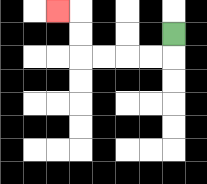{'start': '[7, 1]', 'end': '[2, 0]', 'path_directions': 'D,L,L,L,L,U,U,L', 'path_coordinates': '[[7, 1], [7, 2], [6, 2], [5, 2], [4, 2], [3, 2], [3, 1], [3, 0], [2, 0]]'}